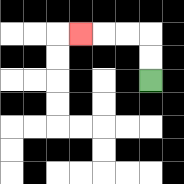{'start': '[6, 3]', 'end': '[3, 1]', 'path_directions': 'U,U,L,L,L', 'path_coordinates': '[[6, 3], [6, 2], [6, 1], [5, 1], [4, 1], [3, 1]]'}